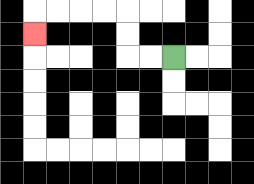{'start': '[7, 2]', 'end': '[1, 1]', 'path_directions': 'L,L,U,U,L,L,L,L,D', 'path_coordinates': '[[7, 2], [6, 2], [5, 2], [5, 1], [5, 0], [4, 0], [3, 0], [2, 0], [1, 0], [1, 1]]'}